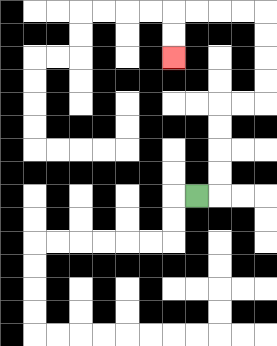{'start': '[8, 8]', 'end': '[7, 2]', 'path_directions': 'R,U,U,U,U,R,R,U,U,U,U,L,L,L,L,D,D', 'path_coordinates': '[[8, 8], [9, 8], [9, 7], [9, 6], [9, 5], [9, 4], [10, 4], [11, 4], [11, 3], [11, 2], [11, 1], [11, 0], [10, 0], [9, 0], [8, 0], [7, 0], [7, 1], [7, 2]]'}